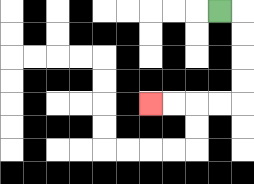{'start': '[9, 0]', 'end': '[6, 4]', 'path_directions': 'R,D,D,D,D,L,L,L,L', 'path_coordinates': '[[9, 0], [10, 0], [10, 1], [10, 2], [10, 3], [10, 4], [9, 4], [8, 4], [7, 4], [6, 4]]'}